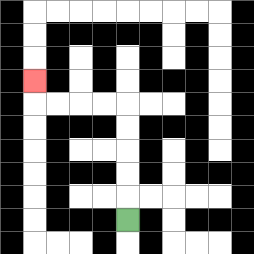{'start': '[5, 9]', 'end': '[1, 3]', 'path_directions': 'U,U,U,U,U,L,L,L,L,U', 'path_coordinates': '[[5, 9], [5, 8], [5, 7], [5, 6], [5, 5], [5, 4], [4, 4], [3, 4], [2, 4], [1, 4], [1, 3]]'}